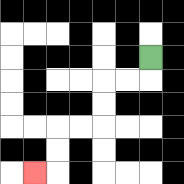{'start': '[6, 2]', 'end': '[1, 7]', 'path_directions': 'D,L,L,D,D,L,L,D,D,L', 'path_coordinates': '[[6, 2], [6, 3], [5, 3], [4, 3], [4, 4], [4, 5], [3, 5], [2, 5], [2, 6], [2, 7], [1, 7]]'}